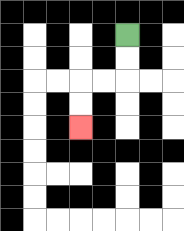{'start': '[5, 1]', 'end': '[3, 5]', 'path_directions': 'D,D,L,L,D,D', 'path_coordinates': '[[5, 1], [5, 2], [5, 3], [4, 3], [3, 3], [3, 4], [3, 5]]'}